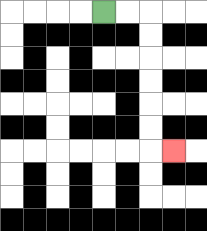{'start': '[4, 0]', 'end': '[7, 6]', 'path_directions': 'R,R,D,D,D,D,D,D,R', 'path_coordinates': '[[4, 0], [5, 0], [6, 0], [6, 1], [6, 2], [6, 3], [6, 4], [6, 5], [6, 6], [7, 6]]'}